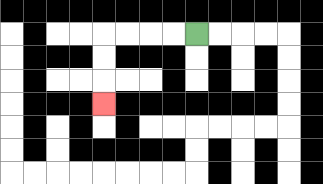{'start': '[8, 1]', 'end': '[4, 4]', 'path_directions': 'L,L,L,L,D,D,D', 'path_coordinates': '[[8, 1], [7, 1], [6, 1], [5, 1], [4, 1], [4, 2], [4, 3], [4, 4]]'}